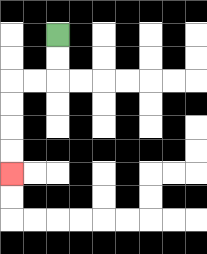{'start': '[2, 1]', 'end': '[0, 7]', 'path_directions': 'D,D,L,L,D,D,D,D', 'path_coordinates': '[[2, 1], [2, 2], [2, 3], [1, 3], [0, 3], [0, 4], [0, 5], [0, 6], [0, 7]]'}